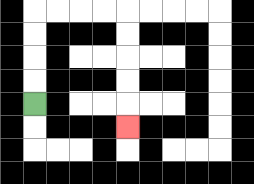{'start': '[1, 4]', 'end': '[5, 5]', 'path_directions': 'U,U,U,U,R,R,R,R,D,D,D,D,D', 'path_coordinates': '[[1, 4], [1, 3], [1, 2], [1, 1], [1, 0], [2, 0], [3, 0], [4, 0], [5, 0], [5, 1], [5, 2], [5, 3], [5, 4], [5, 5]]'}